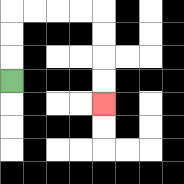{'start': '[0, 3]', 'end': '[4, 4]', 'path_directions': 'U,U,U,R,R,R,R,D,D,D,D', 'path_coordinates': '[[0, 3], [0, 2], [0, 1], [0, 0], [1, 0], [2, 0], [3, 0], [4, 0], [4, 1], [4, 2], [4, 3], [4, 4]]'}